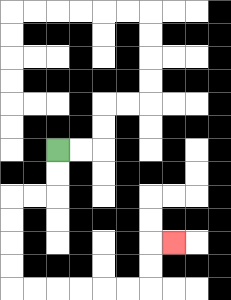{'start': '[2, 6]', 'end': '[7, 10]', 'path_directions': 'D,D,L,L,D,D,D,D,R,R,R,R,R,R,U,U,R', 'path_coordinates': '[[2, 6], [2, 7], [2, 8], [1, 8], [0, 8], [0, 9], [0, 10], [0, 11], [0, 12], [1, 12], [2, 12], [3, 12], [4, 12], [5, 12], [6, 12], [6, 11], [6, 10], [7, 10]]'}